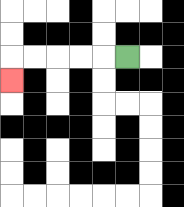{'start': '[5, 2]', 'end': '[0, 3]', 'path_directions': 'L,L,L,L,L,D', 'path_coordinates': '[[5, 2], [4, 2], [3, 2], [2, 2], [1, 2], [0, 2], [0, 3]]'}